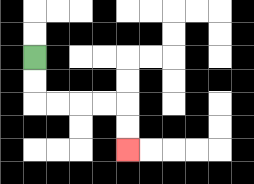{'start': '[1, 2]', 'end': '[5, 6]', 'path_directions': 'D,D,R,R,R,R,D,D', 'path_coordinates': '[[1, 2], [1, 3], [1, 4], [2, 4], [3, 4], [4, 4], [5, 4], [5, 5], [5, 6]]'}